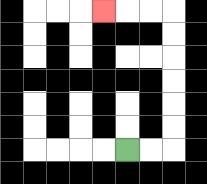{'start': '[5, 6]', 'end': '[4, 0]', 'path_directions': 'R,R,U,U,U,U,U,U,L,L,L', 'path_coordinates': '[[5, 6], [6, 6], [7, 6], [7, 5], [7, 4], [7, 3], [7, 2], [7, 1], [7, 0], [6, 0], [5, 0], [4, 0]]'}